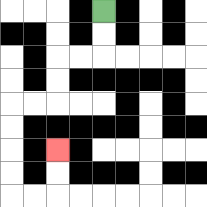{'start': '[4, 0]', 'end': '[2, 6]', 'path_directions': 'D,D,L,L,D,D,L,L,D,D,D,D,R,R,U,U', 'path_coordinates': '[[4, 0], [4, 1], [4, 2], [3, 2], [2, 2], [2, 3], [2, 4], [1, 4], [0, 4], [0, 5], [0, 6], [0, 7], [0, 8], [1, 8], [2, 8], [2, 7], [2, 6]]'}